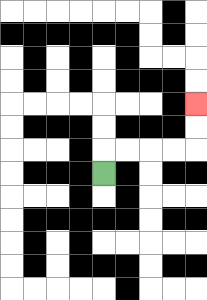{'start': '[4, 7]', 'end': '[8, 4]', 'path_directions': 'U,R,R,R,R,U,U', 'path_coordinates': '[[4, 7], [4, 6], [5, 6], [6, 6], [7, 6], [8, 6], [8, 5], [8, 4]]'}